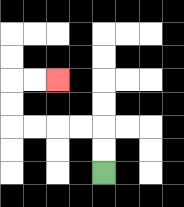{'start': '[4, 7]', 'end': '[2, 3]', 'path_directions': 'U,U,L,L,L,L,U,U,R,R', 'path_coordinates': '[[4, 7], [4, 6], [4, 5], [3, 5], [2, 5], [1, 5], [0, 5], [0, 4], [0, 3], [1, 3], [2, 3]]'}